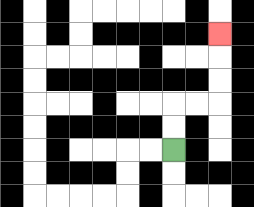{'start': '[7, 6]', 'end': '[9, 1]', 'path_directions': 'U,U,R,R,U,U,U', 'path_coordinates': '[[7, 6], [7, 5], [7, 4], [8, 4], [9, 4], [9, 3], [9, 2], [9, 1]]'}